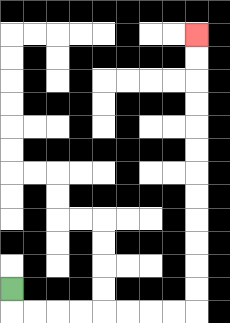{'start': '[0, 12]', 'end': '[8, 1]', 'path_directions': 'D,R,R,R,R,R,R,R,R,U,U,U,U,U,U,U,U,U,U,U,U', 'path_coordinates': '[[0, 12], [0, 13], [1, 13], [2, 13], [3, 13], [4, 13], [5, 13], [6, 13], [7, 13], [8, 13], [8, 12], [8, 11], [8, 10], [8, 9], [8, 8], [8, 7], [8, 6], [8, 5], [8, 4], [8, 3], [8, 2], [8, 1]]'}